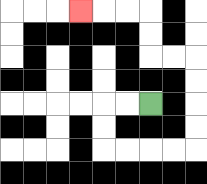{'start': '[6, 4]', 'end': '[3, 0]', 'path_directions': 'L,L,D,D,R,R,R,R,U,U,U,U,L,L,U,U,L,L,L', 'path_coordinates': '[[6, 4], [5, 4], [4, 4], [4, 5], [4, 6], [5, 6], [6, 6], [7, 6], [8, 6], [8, 5], [8, 4], [8, 3], [8, 2], [7, 2], [6, 2], [6, 1], [6, 0], [5, 0], [4, 0], [3, 0]]'}